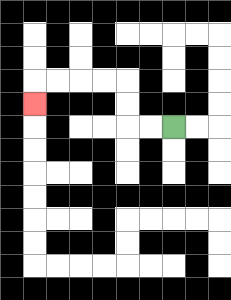{'start': '[7, 5]', 'end': '[1, 4]', 'path_directions': 'L,L,U,U,L,L,L,L,D', 'path_coordinates': '[[7, 5], [6, 5], [5, 5], [5, 4], [5, 3], [4, 3], [3, 3], [2, 3], [1, 3], [1, 4]]'}